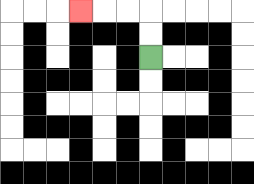{'start': '[6, 2]', 'end': '[3, 0]', 'path_directions': 'U,U,L,L,L', 'path_coordinates': '[[6, 2], [6, 1], [6, 0], [5, 0], [4, 0], [3, 0]]'}